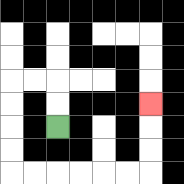{'start': '[2, 5]', 'end': '[6, 4]', 'path_directions': 'U,U,L,L,D,D,D,D,R,R,R,R,R,R,U,U,U', 'path_coordinates': '[[2, 5], [2, 4], [2, 3], [1, 3], [0, 3], [0, 4], [0, 5], [0, 6], [0, 7], [1, 7], [2, 7], [3, 7], [4, 7], [5, 7], [6, 7], [6, 6], [6, 5], [6, 4]]'}